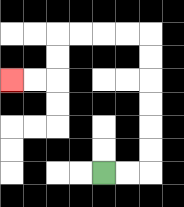{'start': '[4, 7]', 'end': '[0, 3]', 'path_directions': 'R,R,U,U,U,U,U,U,L,L,L,L,D,D,L,L', 'path_coordinates': '[[4, 7], [5, 7], [6, 7], [6, 6], [6, 5], [6, 4], [6, 3], [6, 2], [6, 1], [5, 1], [4, 1], [3, 1], [2, 1], [2, 2], [2, 3], [1, 3], [0, 3]]'}